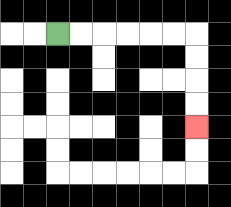{'start': '[2, 1]', 'end': '[8, 5]', 'path_directions': 'R,R,R,R,R,R,D,D,D,D', 'path_coordinates': '[[2, 1], [3, 1], [4, 1], [5, 1], [6, 1], [7, 1], [8, 1], [8, 2], [8, 3], [8, 4], [8, 5]]'}